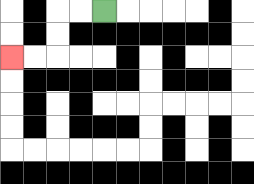{'start': '[4, 0]', 'end': '[0, 2]', 'path_directions': 'L,L,D,D,L,L', 'path_coordinates': '[[4, 0], [3, 0], [2, 0], [2, 1], [2, 2], [1, 2], [0, 2]]'}